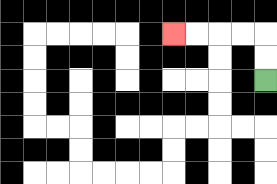{'start': '[11, 3]', 'end': '[7, 1]', 'path_directions': 'U,U,L,L,L,L', 'path_coordinates': '[[11, 3], [11, 2], [11, 1], [10, 1], [9, 1], [8, 1], [7, 1]]'}